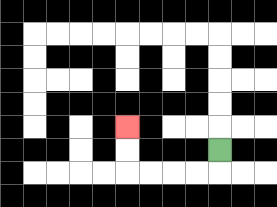{'start': '[9, 6]', 'end': '[5, 5]', 'path_directions': 'D,L,L,L,L,U,U', 'path_coordinates': '[[9, 6], [9, 7], [8, 7], [7, 7], [6, 7], [5, 7], [5, 6], [5, 5]]'}